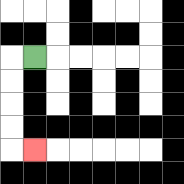{'start': '[1, 2]', 'end': '[1, 6]', 'path_directions': 'L,D,D,D,D,R', 'path_coordinates': '[[1, 2], [0, 2], [0, 3], [0, 4], [0, 5], [0, 6], [1, 6]]'}